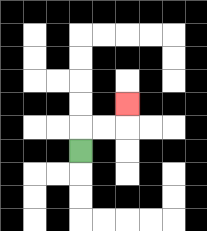{'start': '[3, 6]', 'end': '[5, 4]', 'path_directions': 'U,R,R,U', 'path_coordinates': '[[3, 6], [3, 5], [4, 5], [5, 5], [5, 4]]'}